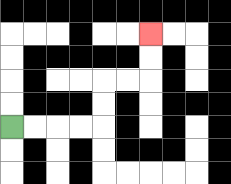{'start': '[0, 5]', 'end': '[6, 1]', 'path_directions': 'R,R,R,R,U,U,R,R,U,U', 'path_coordinates': '[[0, 5], [1, 5], [2, 5], [3, 5], [4, 5], [4, 4], [4, 3], [5, 3], [6, 3], [6, 2], [6, 1]]'}